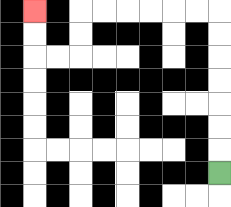{'start': '[9, 7]', 'end': '[1, 0]', 'path_directions': 'U,U,U,U,U,U,U,L,L,L,L,L,L,D,D,L,L,U,U', 'path_coordinates': '[[9, 7], [9, 6], [9, 5], [9, 4], [9, 3], [9, 2], [9, 1], [9, 0], [8, 0], [7, 0], [6, 0], [5, 0], [4, 0], [3, 0], [3, 1], [3, 2], [2, 2], [1, 2], [1, 1], [1, 0]]'}